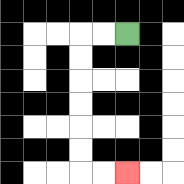{'start': '[5, 1]', 'end': '[5, 7]', 'path_directions': 'L,L,D,D,D,D,D,D,R,R', 'path_coordinates': '[[5, 1], [4, 1], [3, 1], [3, 2], [3, 3], [3, 4], [3, 5], [3, 6], [3, 7], [4, 7], [5, 7]]'}